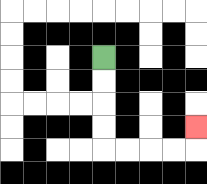{'start': '[4, 2]', 'end': '[8, 5]', 'path_directions': 'D,D,D,D,R,R,R,R,U', 'path_coordinates': '[[4, 2], [4, 3], [4, 4], [4, 5], [4, 6], [5, 6], [6, 6], [7, 6], [8, 6], [8, 5]]'}